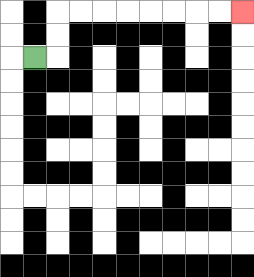{'start': '[1, 2]', 'end': '[10, 0]', 'path_directions': 'R,U,U,R,R,R,R,R,R,R,R', 'path_coordinates': '[[1, 2], [2, 2], [2, 1], [2, 0], [3, 0], [4, 0], [5, 0], [6, 0], [7, 0], [8, 0], [9, 0], [10, 0]]'}